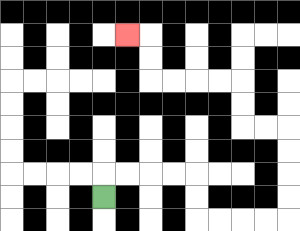{'start': '[4, 8]', 'end': '[5, 1]', 'path_directions': 'U,R,R,R,R,D,D,R,R,R,R,U,U,U,U,L,L,U,U,L,L,L,L,U,U,L', 'path_coordinates': '[[4, 8], [4, 7], [5, 7], [6, 7], [7, 7], [8, 7], [8, 8], [8, 9], [9, 9], [10, 9], [11, 9], [12, 9], [12, 8], [12, 7], [12, 6], [12, 5], [11, 5], [10, 5], [10, 4], [10, 3], [9, 3], [8, 3], [7, 3], [6, 3], [6, 2], [6, 1], [5, 1]]'}